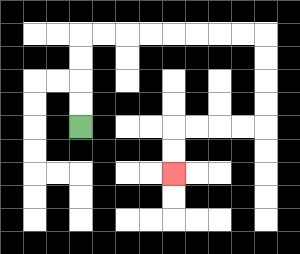{'start': '[3, 5]', 'end': '[7, 7]', 'path_directions': 'U,U,U,U,R,R,R,R,R,R,R,R,D,D,D,D,L,L,L,L,D,D', 'path_coordinates': '[[3, 5], [3, 4], [3, 3], [3, 2], [3, 1], [4, 1], [5, 1], [6, 1], [7, 1], [8, 1], [9, 1], [10, 1], [11, 1], [11, 2], [11, 3], [11, 4], [11, 5], [10, 5], [9, 5], [8, 5], [7, 5], [7, 6], [7, 7]]'}